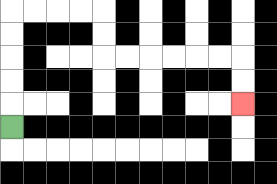{'start': '[0, 5]', 'end': '[10, 4]', 'path_directions': 'U,U,U,U,U,R,R,R,R,D,D,R,R,R,R,R,R,D,D', 'path_coordinates': '[[0, 5], [0, 4], [0, 3], [0, 2], [0, 1], [0, 0], [1, 0], [2, 0], [3, 0], [4, 0], [4, 1], [4, 2], [5, 2], [6, 2], [7, 2], [8, 2], [9, 2], [10, 2], [10, 3], [10, 4]]'}